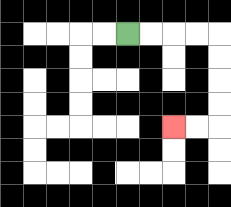{'start': '[5, 1]', 'end': '[7, 5]', 'path_directions': 'R,R,R,R,D,D,D,D,L,L', 'path_coordinates': '[[5, 1], [6, 1], [7, 1], [8, 1], [9, 1], [9, 2], [9, 3], [9, 4], [9, 5], [8, 5], [7, 5]]'}